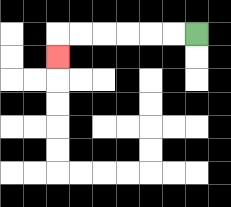{'start': '[8, 1]', 'end': '[2, 2]', 'path_directions': 'L,L,L,L,L,L,D', 'path_coordinates': '[[8, 1], [7, 1], [6, 1], [5, 1], [4, 1], [3, 1], [2, 1], [2, 2]]'}